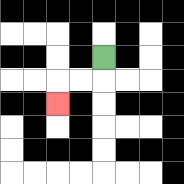{'start': '[4, 2]', 'end': '[2, 4]', 'path_directions': 'D,L,L,D', 'path_coordinates': '[[4, 2], [4, 3], [3, 3], [2, 3], [2, 4]]'}